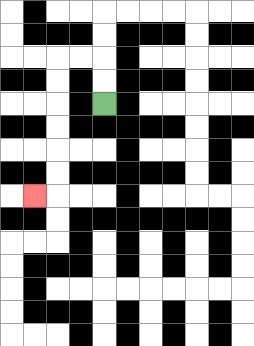{'start': '[4, 4]', 'end': '[1, 8]', 'path_directions': 'U,U,L,L,D,D,D,D,D,D,L', 'path_coordinates': '[[4, 4], [4, 3], [4, 2], [3, 2], [2, 2], [2, 3], [2, 4], [2, 5], [2, 6], [2, 7], [2, 8], [1, 8]]'}